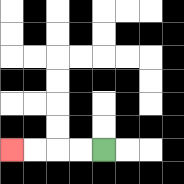{'start': '[4, 6]', 'end': '[0, 6]', 'path_directions': 'L,L,L,L', 'path_coordinates': '[[4, 6], [3, 6], [2, 6], [1, 6], [0, 6]]'}